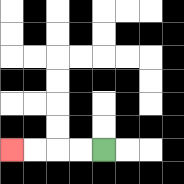{'start': '[4, 6]', 'end': '[0, 6]', 'path_directions': 'L,L,L,L', 'path_coordinates': '[[4, 6], [3, 6], [2, 6], [1, 6], [0, 6]]'}